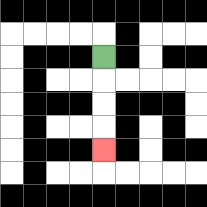{'start': '[4, 2]', 'end': '[4, 6]', 'path_directions': 'D,D,D,D', 'path_coordinates': '[[4, 2], [4, 3], [4, 4], [4, 5], [4, 6]]'}